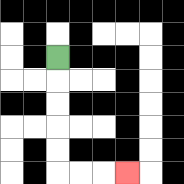{'start': '[2, 2]', 'end': '[5, 7]', 'path_directions': 'D,D,D,D,D,R,R,R', 'path_coordinates': '[[2, 2], [2, 3], [2, 4], [2, 5], [2, 6], [2, 7], [3, 7], [4, 7], [5, 7]]'}